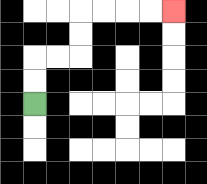{'start': '[1, 4]', 'end': '[7, 0]', 'path_directions': 'U,U,R,R,U,U,R,R,R,R', 'path_coordinates': '[[1, 4], [1, 3], [1, 2], [2, 2], [3, 2], [3, 1], [3, 0], [4, 0], [5, 0], [6, 0], [7, 0]]'}